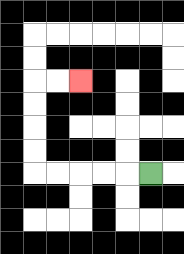{'start': '[6, 7]', 'end': '[3, 3]', 'path_directions': 'L,L,L,L,L,U,U,U,U,R,R', 'path_coordinates': '[[6, 7], [5, 7], [4, 7], [3, 7], [2, 7], [1, 7], [1, 6], [1, 5], [1, 4], [1, 3], [2, 3], [3, 3]]'}